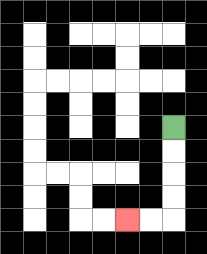{'start': '[7, 5]', 'end': '[5, 9]', 'path_directions': 'D,D,D,D,L,L', 'path_coordinates': '[[7, 5], [7, 6], [7, 7], [7, 8], [7, 9], [6, 9], [5, 9]]'}